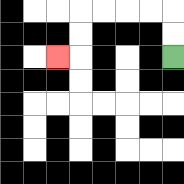{'start': '[7, 2]', 'end': '[2, 2]', 'path_directions': 'U,U,L,L,L,L,D,D,L', 'path_coordinates': '[[7, 2], [7, 1], [7, 0], [6, 0], [5, 0], [4, 0], [3, 0], [3, 1], [3, 2], [2, 2]]'}